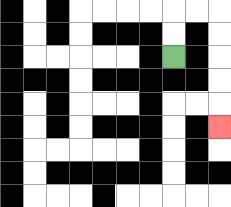{'start': '[7, 2]', 'end': '[9, 5]', 'path_directions': 'U,U,R,R,D,D,D,D,D', 'path_coordinates': '[[7, 2], [7, 1], [7, 0], [8, 0], [9, 0], [9, 1], [9, 2], [9, 3], [9, 4], [9, 5]]'}